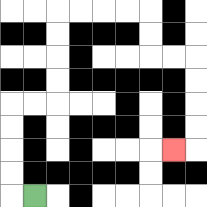{'start': '[1, 8]', 'end': '[7, 6]', 'path_directions': 'L,U,U,U,U,R,R,U,U,U,U,R,R,R,R,D,D,R,R,D,D,D,D,L', 'path_coordinates': '[[1, 8], [0, 8], [0, 7], [0, 6], [0, 5], [0, 4], [1, 4], [2, 4], [2, 3], [2, 2], [2, 1], [2, 0], [3, 0], [4, 0], [5, 0], [6, 0], [6, 1], [6, 2], [7, 2], [8, 2], [8, 3], [8, 4], [8, 5], [8, 6], [7, 6]]'}